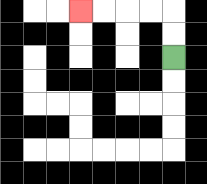{'start': '[7, 2]', 'end': '[3, 0]', 'path_directions': 'U,U,L,L,L,L', 'path_coordinates': '[[7, 2], [7, 1], [7, 0], [6, 0], [5, 0], [4, 0], [3, 0]]'}